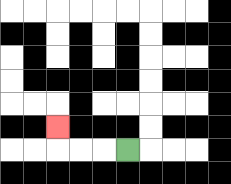{'start': '[5, 6]', 'end': '[2, 5]', 'path_directions': 'L,L,L,U', 'path_coordinates': '[[5, 6], [4, 6], [3, 6], [2, 6], [2, 5]]'}